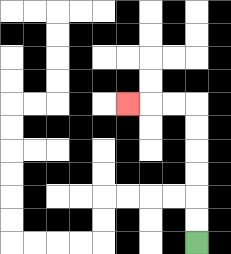{'start': '[8, 10]', 'end': '[5, 4]', 'path_directions': 'U,U,U,U,U,U,L,L,L', 'path_coordinates': '[[8, 10], [8, 9], [8, 8], [8, 7], [8, 6], [8, 5], [8, 4], [7, 4], [6, 4], [5, 4]]'}